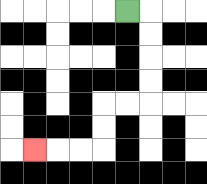{'start': '[5, 0]', 'end': '[1, 6]', 'path_directions': 'R,D,D,D,D,L,L,D,D,L,L,L', 'path_coordinates': '[[5, 0], [6, 0], [6, 1], [6, 2], [6, 3], [6, 4], [5, 4], [4, 4], [4, 5], [4, 6], [3, 6], [2, 6], [1, 6]]'}